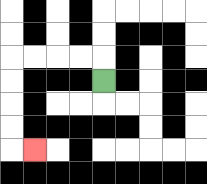{'start': '[4, 3]', 'end': '[1, 6]', 'path_directions': 'U,L,L,L,L,D,D,D,D,R', 'path_coordinates': '[[4, 3], [4, 2], [3, 2], [2, 2], [1, 2], [0, 2], [0, 3], [0, 4], [0, 5], [0, 6], [1, 6]]'}